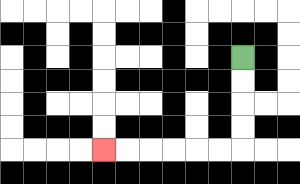{'start': '[10, 2]', 'end': '[4, 6]', 'path_directions': 'D,D,D,D,L,L,L,L,L,L', 'path_coordinates': '[[10, 2], [10, 3], [10, 4], [10, 5], [10, 6], [9, 6], [8, 6], [7, 6], [6, 6], [5, 6], [4, 6]]'}